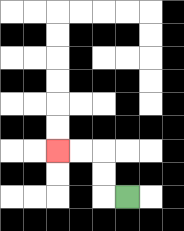{'start': '[5, 8]', 'end': '[2, 6]', 'path_directions': 'L,U,U,L,L', 'path_coordinates': '[[5, 8], [4, 8], [4, 7], [4, 6], [3, 6], [2, 6]]'}